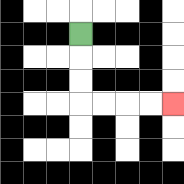{'start': '[3, 1]', 'end': '[7, 4]', 'path_directions': 'D,D,D,R,R,R,R', 'path_coordinates': '[[3, 1], [3, 2], [3, 3], [3, 4], [4, 4], [5, 4], [6, 4], [7, 4]]'}